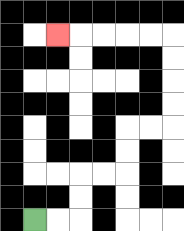{'start': '[1, 9]', 'end': '[2, 1]', 'path_directions': 'R,R,U,U,R,R,U,U,R,R,U,U,U,U,L,L,L,L,L', 'path_coordinates': '[[1, 9], [2, 9], [3, 9], [3, 8], [3, 7], [4, 7], [5, 7], [5, 6], [5, 5], [6, 5], [7, 5], [7, 4], [7, 3], [7, 2], [7, 1], [6, 1], [5, 1], [4, 1], [3, 1], [2, 1]]'}